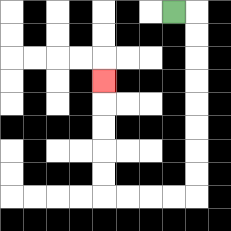{'start': '[7, 0]', 'end': '[4, 3]', 'path_directions': 'R,D,D,D,D,D,D,D,D,L,L,L,L,U,U,U,U,U', 'path_coordinates': '[[7, 0], [8, 0], [8, 1], [8, 2], [8, 3], [8, 4], [8, 5], [8, 6], [8, 7], [8, 8], [7, 8], [6, 8], [5, 8], [4, 8], [4, 7], [4, 6], [4, 5], [4, 4], [4, 3]]'}